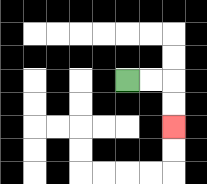{'start': '[5, 3]', 'end': '[7, 5]', 'path_directions': 'R,R,D,D', 'path_coordinates': '[[5, 3], [6, 3], [7, 3], [7, 4], [7, 5]]'}